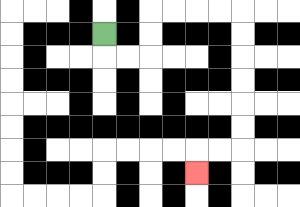{'start': '[4, 1]', 'end': '[8, 7]', 'path_directions': 'D,R,R,U,U,R,R,R,R,D,D,D,D,D,D,L,L,D', 'path_coordinates': '[[4, 1], [4, 2], [5, 2], [6, 2], [6, 1], [6, 0], [7, 0], [8, 0], [9, 0], [10, 0], [10, 1], [10, 2], [10, 3], [10, 4], [10, 5], [10, 6], [9, 6], [8, 6], [8, 7]]'}